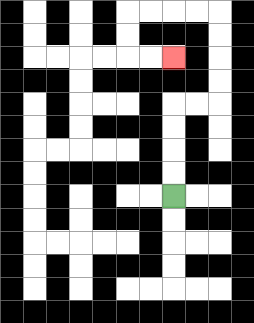{'start': '[7, 8]', 'end': '[7, 2]', 'path_directions': 'U,U,U,U,R,R,U,U,U,U,L,L,L,L,D,D,R,R', 'path_coordinates': '[[7, 8], [7, 7], [7, 6], [7, 5], [7, 4], [8, 4], [9, 4], [9, 3], [9, 2], [9, 1], [9, 0], [8, 0], [7, 0], [6, 0], [5, 0], [5, 1], [5, 2], [6, 2], [7, 2]]'}